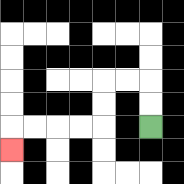{'start': '[6, 5]', 'end': '[0, 6]', 'path_directions': 'U,U,L,L,D,D,L,L,L,L,D', 'path_coordinates': '[[6, 5], [6, 4], [6, 3], [5, 3], [4, 3], [4, 4], [4, 5], [3, 5], [2, 5], [1, 5], [0, 5], [0, 6]]'}